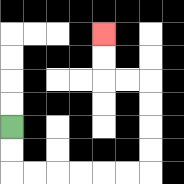{'start': '[0, 5]', 'end': '[4, 1]', 'path_directions': 'D,D,R,R,R,R,R,R,U,U,U,U,L,L,U,U', 'path_coordinates': '[[0, 5], [0, 6], [0, 7], [1, 7], [2, 7], [3, 7], [4, 7], [5, 7], [6, 7], [6, 6], [6, 5], [6, 4], [6, 3], [5, 3], [4, 3], [4, 2], [4, 1]]'}